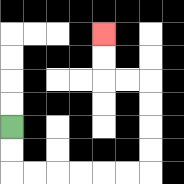{'start': '[0, 5]', 'end': '[4, 1]', 'path_directions': 'D,D,R,R,R,R,R,R,U,U,U,U,L,L,U,U', 'path_coordinates': '[[0, 5], [0, 6], [0, 7], [1, 7], [2, 7], [3, 7], [4, 7], [5, 7], [6, 7], [6, 6], [6, 5], [6, 4], [6, 3], [5, 3], [4, 3], [4, 2], [4, 1]]'}